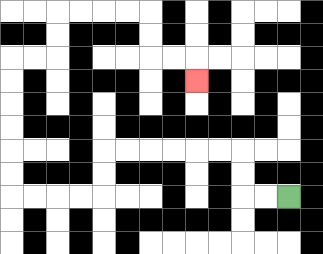{'start': '[12, 8]', 'end': '[8, 3]', 'path_directions': 'L,L,U,U,L,L,L,L,L,L,D,D,L,L,L,L,U,U,U,U,U,U,R,R,U,U,R,R,R,R,D,D,R,R,D', 'path_coordinates': '[[12, 8], [11, 8], [10, 8], [10, 7], [10, 6], [9, 6], [8, 6], [7, 6], [6, 6], [5, 6], [4, 6], [4, 7], [4, 8], [3, 8], [2, 8], [1, 8], [0, 8], [0, 7], [0, 6], [0, 5], [0, 4], [0, 3], [0, 2], [1, 2], [2, 2], [2, 1], [2, 0], [3, 0], [4, 0], [5, 0], [6, 0], [6, 1], [6, 2], [7, 2], [8, 2], [8, 3]]'}